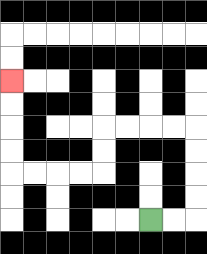{'start': '[6, 9]', 'end': '[0, 3]', 'path_directions': 'R,R,U,U,U,U,L,L,L,L,D,D,L,L,L,L,U,U,U,U', 'path_coordinates': '[[6, 9], [7, 9], [8, 9], [8, 8], [8, 7], [8, 6], [8, 5], [7, 5], [6, 5], [5, 5], [4, 5], [4, 6], [4, 7], [3, 7], [2, 7], [1, 7], [0, 7], [0, 6], [0, 5], [0, 4], [0, 3]]'}